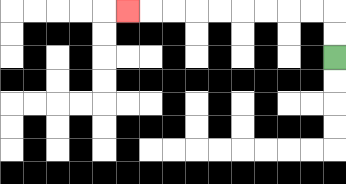{'start': '[14, 2]', 'end': '[5, 0]', 'path_directions': 'U,U,L,L,L,L,L,L,L,L,L', 'path_coordinates': '[[14, 2], [14, 1], [14, 0], [13, 0], [12, 0], [11, 0], [10, 0], [9, 0], [8, 0], [7, 0], [6, 0], [5, 0]]'}